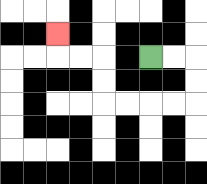{'start': '[6, 2]', 'end': '[2, 1]', 'path_directions': 'R,R,D,D,L,L,L,L,U,U,L,L,U', 'path_coordinates': '[[6, 2], [7, 2], [8, 2], [8, 3], [8, 4], [7, 4], [6, 4], [5, 4], [4, 4], [4, 3], [4, 2], [3, 2], [2, 2], [2, 1]]'}